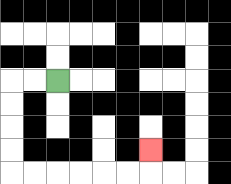{'start': '[2, 3]', 'end': '[6, 6]', 'path_directions': 'L,L,D,D,D,D,R,R,R,R,R,R,U', 'path_coordinates': '[[2, 3], [1, 3], [0, 3], [0, 4], [0, 5], [0, 6], [0, 7], [1, 7], [2, 7], [3, 7], [4, 7], [5, 7], [6, 7], [6, 6]]'}